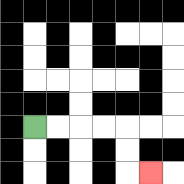{'start': '[1, 5]', 'end': '[6, 7]', 'path_directions': 'R,R,R,R,D,D,R', 'path_coordinates': '[[1, 5], [2, 5], [3, 5], [4, 5], [5, 5], [5, 6], [5, 7], [6, 7]]'}